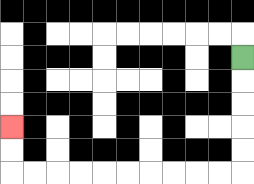{'start': '[10, 2]', 'end': '[0, 5]', 'path_directions': 'D,D,D,D,D,L,L,L,L,L,L,L,L,L,L,U,U', 'path_coordinates': '[[10, 2], [10, 3], [10, 4], [10, 5], [10, 6], [10, 7], [9, 7], [8, 7], [7, 7], [6, 7], [5, 7], [4, 7], [3, 7], [2, 7], [1, 7], [0, 7], [0, 6], [0, 5]]'}